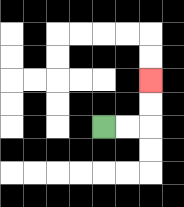{'start': '[4, 5]', 'end': '[6, 3]', 'path_directions': 'R,R,U,U', 'path_coordinates': '[[4, 5], [5, 5], [6, 5], [6, 4], [6, 3]]'}